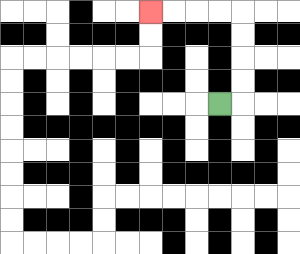{'start': '[9, 4]', 'end': '[6, 0]', 'path_directions': 'R,U,U,U,U,L,L,L,L', 'path_coordinates': '[[9, 4], [10, 4], [10, 3], [10, 2], [10, 1], [10, 0], [9, 0], [8, 0], [7, 0], [6, 0]]'}